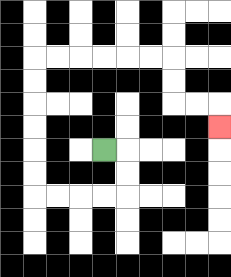{'start': '[4, 6]', 'end': '[9, 5]', 'path_directions': 'R,D,D,L,L,L,L,U,U,U,U,U,U,R,R,R,R,R,R,D,D,R,R,D', 'path_coordinates': '[[4, 6], [5, 6], [5, 7], [5, 8], [4, 8], [3, 8], [2, 8], [1, 8], [1, 7], [1, 6], [1, 5], [1, 4], [1, 3], [1, 2], [2, 2], [3, 2], [4, 2], [5, 2], [6, 2], [7, 2], [7, 3], [7, 4], [8, 4], [9, 4], [9, 5]]'}